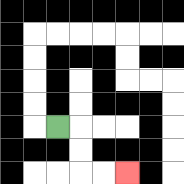{'start': '[2, 5]', 'end': '[5, 7]', 'path_directions': 'R,D,D,R,R', 'path_coordinates': '[[2, 5], [3, 5], [3, 6], [3, 7], [4, 7], [5, 7]]'}